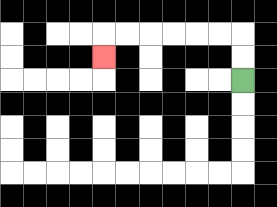{'start': '[10, 3]', 'end': '[4, 2]', 'path_directions': 'U,U,L,L,L,L,L,L,D', 'path_coordinates': '[[10, 3], [10, 2], [10, 1], [9, 1], [8, 1], [7, 1], [6, 1], [5, 1], [4, 1], [4, 2]]'}